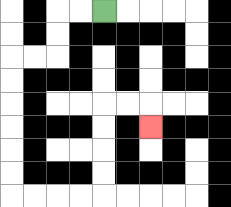{'start': '[4, 0]', 'end': '[6, 5]', 'path_directions': 'L,L,D,D,L,L,D,D,D,D,D,D,R,R,R,R,U,U,U,U,R,R,D', 'path_coordinates': '[[4, 0], [3, 0], [2, 0], [2, 1], [2, 2], [1, 2], [0, 2], [0, 3], [0, 4], [0, 5], [0, 6], [0, 7], [0, 8], [1, 8], [2, 8], [3, 8], [4, 8], [4, 7], [4, 6], [4, 5], [4, 4], [5, 4], [6, 4], [6, 5]]'}